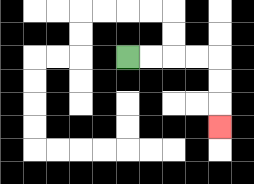{'start': '[5, 2]', 'end': '[9, 5]', 'path_directions': 'R,R,R,R,D,D,D', 'path_coordinates': '[[5, 2], [6, 2], [7, 2], [8, 2], [9, 2], [9, 3], [9, 4], [9, 5]]'}